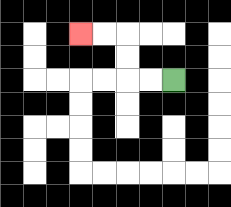{'start': '[7, 3]', 'end': '[3, 1]', 'path_directions': 'L,L,U,U,L,L', 'path_coordinates': '[[7, 3], [6, 3], [5, 3], [5, 2], [5, 1], [4, 1], [3, 1]]'}